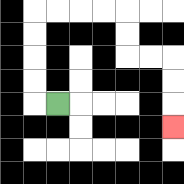{'start': '[2, 4]', 'end': '[7, 5]', 'path_directions': 'L,U,U,U,U,R,R,R,R,D,D,R,R,D,D,D', 'path_coordinates': '[[2, 4], [1, 4], [1, 3], [1, 2], [1, 1], [1, 0], [2, 0], [3, 0], [4, 0], [5, 0], [5, 1], [5, 2], [6, 2], [7, 2], [7, 3], [7, 4], [7, 5]]'}